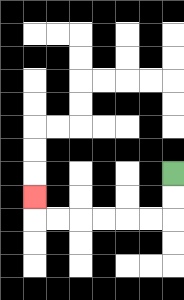{'start': '[7, 7]', 'end': '[1, 8]', 'path_directions': 'D,D,L,L,L,L,L,L,U', 'path_coordinates': '[[7, 7], [7, 8], [7, 9], [6, 9], [5, 9], [4, 9], [3, 9], [2, 9], [1, 9], [1, 8]]'}